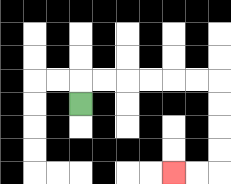{'start': '[3, 4]', 'end': '[7, 7]', 'path_directions': 'U,R,R,R,R,R,R,D,D,D,D,L,L', 'path_coordinates': '[[3, 4], [3, 3], [4, 3], [5, 3], [6, 3], [7, 3], [8, 3], [9, 3], [9, 4], [9, 5], [9, 6], [9, 7], [8, 7], [7, 7]]'}